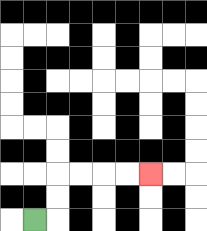{'start': '[1, 9]', 'end': '[6, 7]', 'path_directions': 'R,U,U,R,R,R,R', 'path_coordinates': '[[1, 9], [2, 9], [2, 8], [2, 7], [3, 7], [4, 7], [5, 7], [6, 7]]'}